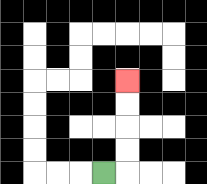{'start': '[4, 7]', 'end': '[5, 3]', 'path_directions': 'R,U,U,U,U', 'path_coordinates': '[[4, 7], [5, 7], [5, 6], [5, 5], [5, 4], [5, 3]]'}